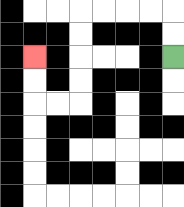{'start': '[7, 2]', 'end': '[1, 2]', 'path_directions': 'U,U,L,L,L,L,D,D,D,D,L,L,U,U', 'path_coordinates': '[[7, 2], [7, 1], [7, 0], [6, 0], [5, 0], [4, 0], [3, 0], [3, 1], [3, 2], [3, 3], [3, 4], [2, 4], [1, 4], [1, 3], [1, 2]]'}